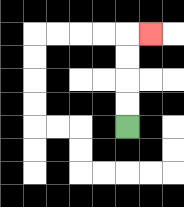{'start': '[5, 5]', 'end': '[6, 1]', 'path_directions': 'U,U,U,U,R', 'path_coordinates': '[[5, 5], [5, 4], [5, 3], [5, 2], [5, 1], [6, 1]]'}